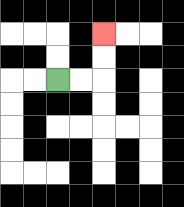{'start': '[2, 3]', 'end': '[4, 1]', 'path_directions': 'R,R,U,U', 'path_coordinates': '[[2, 3], [3, 3], [4, 3], [4, 2], [4, 1]]'}